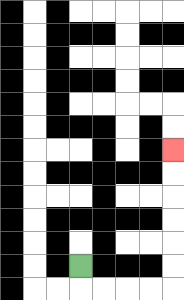{'start': '[3, 11]', 'end': '[7, 6]', 'path_directions': 'D,R,R,R,R,U,U,U,U,U,U', 'path_coordinates': '[[3, 11], [3, 12], [4, 12], [5, 12], [6, 12], [7, 12], [7, 11], [7, 10], [7, 9], [7, 8], [7, 7], [7, 6]]'}